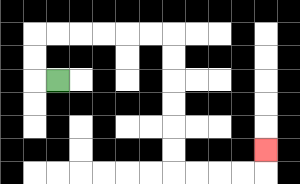{'start': '[2, 3]', 'end': '[11, 6]', 'path_directions': 'L,U,U,R,R,R,R,R,R,D,D,D,D,D,D,R,R,R,R,U', 'path_coordinates': '[[2, 3], [1, 3], [1, 2], [1, 1], [2, 1], [3, 1], [4, 1], [5, 1], [6, 1], [7, 1], [7, 2], [7, 3], [7, 4], [7, 5], [7, 6], [7, 7], [8, 7], [9, 7], [10, 7], [11, 7], [11, 6]]'}